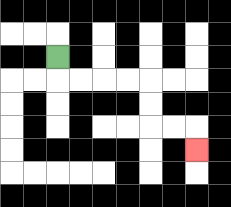{'start': '[2, 2]', 'end': '[8, 6]', 'path_directions': 'D,R,R,R,R,D,D,R,R,D', 'path_coordinates': '[[2, 2], [2, 3], [3, 3], [4, 3], [5, 3], [6, 3], [6, 4], [6, 5], [7, 5], [8, 5], [8, 6]]'}